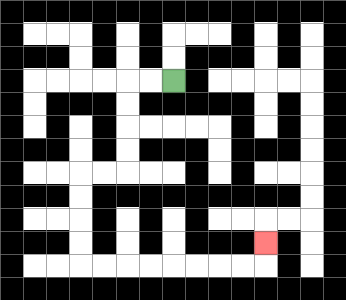{'start': '[7, 3]', 'end': '[11, 10]', 'path_directions': 'L,L,D,D,D,D,L,L,D,D,D,D,R,R,R,R,R,R,R,R,U', 'path_coordinates': '[[7, 3], [6, 3], [5, 3], [5, 4], [5, 5], [5, 6], [5, 7], [4, 7], [3, 7], [3, 8], [3, 9], [3, 10], [3, 11], [4, 11], [5, 11], [6, 11], [7, 11], [8, 11], [9, 11], [10, 11], [11, 11], [11, 10]]'}